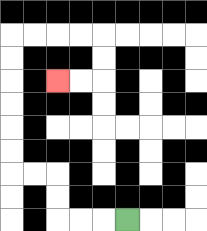{'start': '[5, 9]', 'end': '[2, 3]', 'path_directions': 'L,L,L,U,U,L,L,U,U,U,U,U,U,R,R,R,R,D,D,L,L', 'path_coordinates': '[[5, 9], [4, 9], [3, 9], [2, 9], [2, 8], [2, 7], [1, 7], [0, 7], [0, 6], [0, 5], [0, 4], [0, 3], [0, 2], [0, 1], [1, 1], [2, 1], [3, 1], [4, 1], [4, 2], [4, 3], [3, 3], [2, 3]]'}